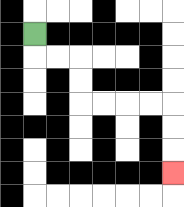{'start': '[1, 1]', 'end': '[7, 7]', 'path_directions': 'D,R,R,D,D,R,R,R,R,D,D,D', 'path_coordinates': '[[1, 1], [1, 2], [2, 2], [3, 2], [3, 3], [3, 4], [4, 4], [5, 4], [6, 4], [7, 4], [7, 5], [7, 6], [7, 7]]'}